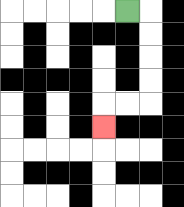{'start': '[5, 0]', 'end': '[4, 5]', 'path_directions': 'R,D,D,D,D,L,L,D', 'path_coordinates': '[[5, 0], [6, 0], [6, 1], [6, 2], [6, 3], [6, 4], [5, 4], [4, 4], [4, 5]]'}